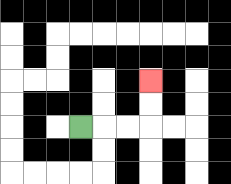{'start': '[3, 5]', 'end': '[6, 3]', 'path_directions': 'R,R,R,U,U', 'path_coordinates': '[[3, 5], [4, 5], [5, 5], [6, 5], [6, 4], [6, 3]]'}